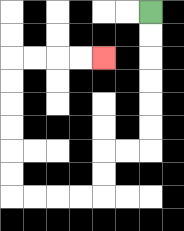{'start': '[6, 0]', 'end': '[4, 2]', 'path_directions': 'D,D,D,D,D,D,L,L,D,D,L,L,L,L,U,U,U,U,U,U,R,R,R,R', 'path_coordinates': '[[6, 0], [6, 1], [6, 2], [6, 3], [6, 4], [6, 5], [6, 6], [5, 6], [4, 6], [4, 7], [4, 8], [3, 8], [2, 8], [1, 8], [0, 8], [0, 7], [0, 6], [0, 5], [0, 4], [0, 3], [0, 2], [1, 2], [2, 2], [3, 2], [4, 2]]'}